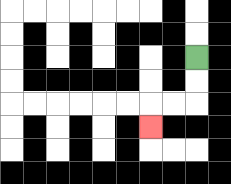{'start': '[8, 2]', 'end': '[6, 5]', 'path_directions': 'D,D,L,L,D', 'path_coordinates': '[[8, 2], [8, 3], [8, 4], [7, 4], [6, 4], [6, 5]]'}